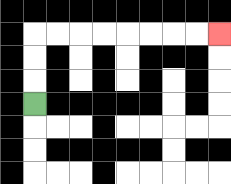{'start': '[1, 4]', 'end': '[9, 1]', 'path_directions': 'U,U,U,R,R,R,R,R,R,R,R', 'path_coordinates': '[[1, 4], [1, 3], [1, 2], [1, 1], [2, 1], [3, 1], [4, 1], [5, 1], [6, 1], [7, 1], [8, 1], [9, 1]]'}